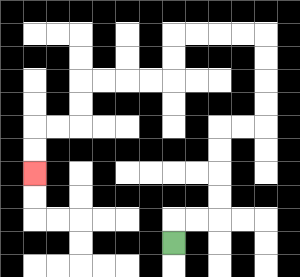{'start': '[7, 10]', 'end': '[1, 7]', 'path_directions': 'U,R,R,U,U,U,U,R,R,U,U,U,U,L,L,L,L,D,D,L,L,L,L,D,D,L,L,D,D', 'path_coordinates': '[[7, 10], [7, 9], [8, 9], [9, 9], [9, 8], [9, 7], [9, 6], [9, 5], [10, 5], [11, 5], [11, 4], [11, 3], [11, 2], [11, 1], [10, 1], [9, 1], [8, 1], [7, 1], [7, 2], [7, 3], [6, 3], [5, 3], [4, 3], [3, 3], [3, 4], [3, 5], [2, 5], [1, 5], [1, 6], [1, 7]]'}